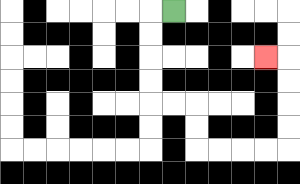{'start': '[7, 0]', 'end': '[11, 2]', 'path_directions': 'L,D,D,D,D,R,R,D,D,R,R,R,R,U,U,U,U,L', 'path_coordinates': '[[7, 0], [6, 0], [6, 1], [6, 2], [6, 3], [6, 4], [7, 4], [8, 4], [8, 5], [8, 6], [9, 6], [10, 6], [11, 6], [12, 6], [12, 5], [12, 4], [12, 3], [12, 2], [11, 2]]'}